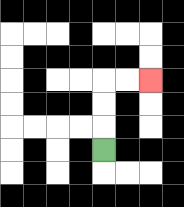{'start': '[4, 6]', 'end': '[6, 3]', 'path_directions': 'U,U,U,R,R', 'path_coordinates': '[[4, 6], [4, 5], [4, 4], [4, 3], [5, 3], [6, 3]]'}